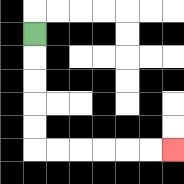{'start': '[1, 1]', 'end': '[7, 6]', 'path_directions': 'D,D,D,D,D,R,R,R,R,R,R', 'path_coordinates': '[[1, 1], [1, 2], [1, 3], [1, 4], [1, 5], [1, 6], [2, 6], [3, 6], [4, 6], [5, 6], [6, 6], [7, 6]]'}